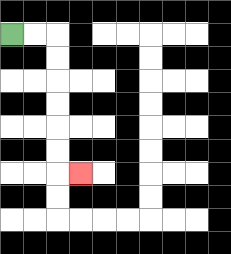{'start': '[0, 1]', 'end': '[3, 7]', 'path_directions': 'R,R,D,D,D,D,D,D,R', 'path_coordinates': '[[0, 1], [1, 1], [2, 1], [2, 2], [2, 3], [2, 4], [2, 5], [2, 6], [2, 7], [3, 7]]'}